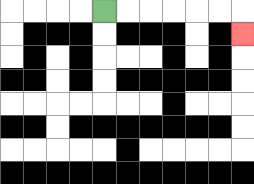{'start': '[4, 0]', 'end': '[10, 1]', 'path_directions': 'R,R,R,R,R,R,D', 'path_coordinates': '[[4, 0], [5, 0], [6, 0], [7, 0], [8, 0], [9, 0], [10, 0], [10, 1]]'}